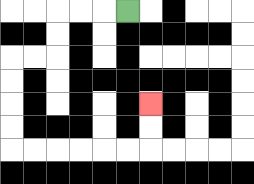{'start': '[5, 0]', 'end': '[6, 4]', 'path_directions': 'L,L,L,D,D,L,L,D,D,D,D,R,R,R,R,R,R,U,U', 'path_coordinates': '[[5, 0], [4, 0], [3, 0], [2, 0], [2, 1], [2, 2], [1, 2], [0, 2], [0, 3], [0, 4], [0, 5], [0, 6], [1, 6], [2, 6], [3, 6], [4, 6], [5, 6], [6, 6], [6, 5], [6, 4]]'}